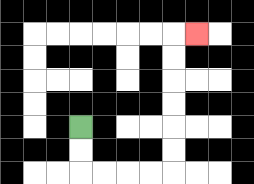{'start': '[3, 5]', 'end': '[8, 1]', 'path_directions': 'D,D,R,R,R,R,U,U,U,U,U,U,R', 'path_coordinates': '[[3, 5], [3, 6], [3, 7], [4, 7], [5, 7], [6, 7], [7, 7], [7, 6], [7, 5], [7, 4], [7, 3], [7, 2], [7, 1], [8, 1]]'}